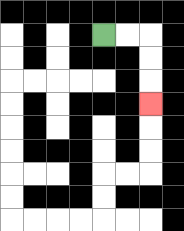{'start': '[4, 1]', 'end': '[6, 4]', 'path_directions': 'R,R,D,D,D', 'path_coordinates': '[[4, 1], [5, 1], [6, 1], [6, 2], [6, 3], [6, 4]]'}